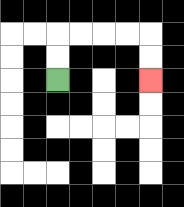{'start': '[2, 3]', 'end': '[6, 3]', 'path_directions': 'U,U,R,R,R,R,D,D', 'path_coordinates': '[[2, 3], [2, 2], [2, 1], [3, 1], [4, 1], [5, 1], [6, 1], [6, 2], [6, 3]]'}